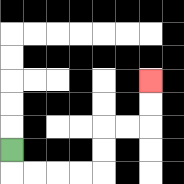{'start': '[0, 6]', 'end': '[6, 3]', 'path_directions': 'D,R,R,R,R,U,U,R,R,U,U', 'path_coordinates': '[[0, 6], [0, 7], [1, 7], [2, 7], [3, 7], [4, 7], [4, 6], [4, 5], [5, 5], [6, 5], [6, 4], [6, 3]]'}